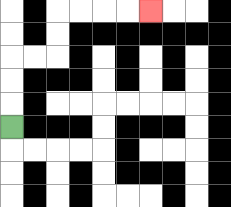{'start': '[0, 5]', 'end': '[6, 0]', 'path_directions': 'U,U,U,R,R,U,U,R,R,R,R', 'path_coordinates': '[[0, 5], [0, 4], [0, 3], [0, 2], [1, 2], [2, 2], [2, 1], [2, 0], [3, 0], [4, 0], [5, 0], [6, 0]]'}